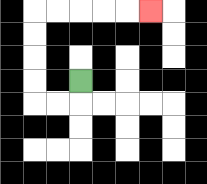{'start': '[3, 3]', 'end': '[6, 0]', 'path_directions': 'D,L,L,U,U,U,U,R,R,R,R,R', 'path_coordinates': '[[3, 3], [3, 4], [2, 4], [1, 4], [1, 3], [1, 2], [1, 1], [1, 0], [2, 0], [3, 0], [4, 0], [5, 0], [6, 0]]'}